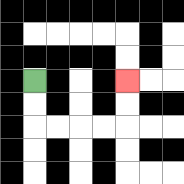{'start': '[1, 3]', 'end': '[5, 3]', 'path_directions': 'D,D,R,R,R,R,U,U', 'path_coordinates': '[[1, 3], [1, 4], [1, 5], [2, 5], [3, 5], [4, 5], [5, 5], [5, 4], [5, 3]]'}